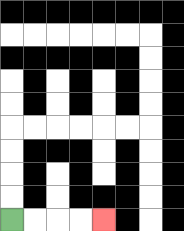{'start': '[0, 9]', 'end': '[4, 9]', 'path_directions': 'R,R,R,R', 'path_coordinates': '[[0, 9], [1, 9], [2, 9], [3, 9], [4, 9]]'}